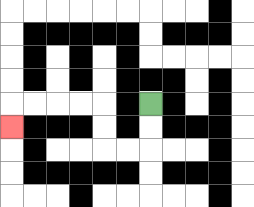{'start': '[6, 4]', 'end': '[0, 5]', 'path_directions': 'D,D,L,L,U,U,L,L,L,L,D', 'path_coordinates': '[[6, 4], [6, 5], [6, 6], [5, 6], [4, 6], [4, 5], [4, 4], [3, 4], [2, 4], [1, 4], [0, 4], [0, 5]]'}